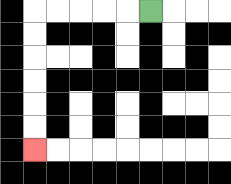{'start': '[6, 0]', 'end': '[1, 6]', 'path_directions': 'L,L,L,L,L,D,D,D,D,D,D', 'path_coordinates': '[[6, 0], [5, 0], [4, 0], [3, 0], [2, 0], [1, 0], [1, 1], [1, 2], [1, 3], [1, 4], [1, 5], [1, 6]]'}